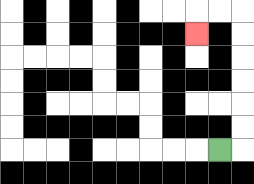{'start': '[9, 6]', 'end': '[8, 1]', 'path_directions': 'R,U,U,U,U,U,U,L,L,D', 'path_coordinates': '[[9, 6], [10, 6], [10, 5], [10, 4], [10, 3], [10, 2], [10, 1], [10, 0], [9, 0], [8, 0], [8, 1]]'}